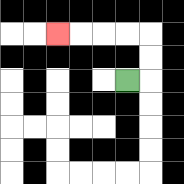{'start': '[5, 3]', 'end': '[2, 1]', 'path_directions': 'R,U,U,L,L,L,L', 'path_coordinates': '[[5, 3], [6, 3], [6, 2], [6, 1], [5, 1], [4, 1], [3, 1], [2, 1]]'}